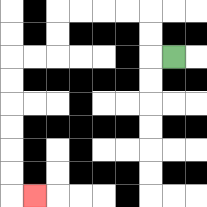{'start': '[7, 2]', 'end': '[1, 8]', 'path_directions': 'L,U,U,L,L,L,L,D,D,L,L,D,D,D,D,D,D,R', 'path_coordinates': '[[7, 2], [6, 2], [6, 1], [6, 0], [5, 0], [4, 0], [3, 0], [2, 0], [2, 1], [2, 2], [1, 2], [0, 2], [0, 3], [0, 4], [0, 5], [0, 6], [0, 7], [0, 8], [1, 8]]'}